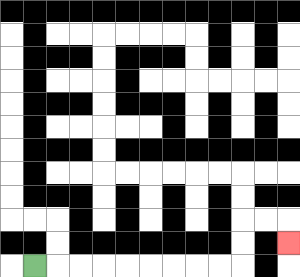{'start': '[1, 11]', 'end': '[12, 10]', 'path_directions': 'R,R,R,R,R,R,R,R,R,U,U,R,R,D', 'path_coordinates': '[[1, 11], [2, 11], [3, 11], [4, 11], [5, 11], [6, 11], [7, 11], [8, 11], [9, 11], [10, 11], [10, 10], [10, 9], [11, 9], [12, 9], [12, 10]]'}